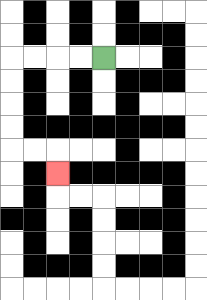{'start': '[4, 2]', 'end': '[2, 7]', 'path_directions': 'L,L,L,L,D,D,D,D,R,R,D', 'path_coordinates': '[[4, 2], [3, 2], [2, 2], [1, 2], [0, 2], [0, 3], [0, 4], [0, 5], [0, 6], [1, 6], [2, 6], [2, 7]]'}